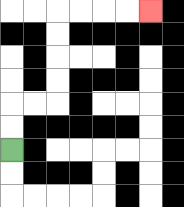{'start': '[0, 6]', 'end': '[6, 0]', 'path_directions': 'U,U,R,R,U,U,U,U,R,R,R,R', 'path_coordinates': '[[0, 6], [0, 5], [0, 4], [1, 4], [2, 4], [2, 3], [2, 2], [2, 1], [2, 0], [3, 0], [4, 0], [5, 0], [6, 0]]'}